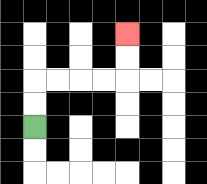{'start': '[1, 5]', 'end': '[5, 1]', 'path_directions': 'U,U,R,R,R,R,U,U', 'path_coordinates': '[[1, 5], [1, 4], [1, 3], [2, 3], [3, 3], [4, 3], [5, 3], [5, 2], [5, 1]]'}